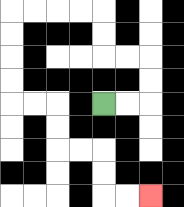{'start': '[4, 4]', 'end': '[6, 8]', 'path_directions': 'R,R,U,U,L,L,U,U,L,L,L,L,D,D,D,D,R,R,D,D,R,R,D,D,R,R', 'path_coordinates': '[[4, 4], [5, 4], [6, 4], [6, 3], [6, 2], [5, 2], [4, 2], [4, 1], [4, 0], [3, 0], [2, 0], [1, 0], [0, 0], [0, 1], [0, 2], [0, 3], [0, 4], [1, 4], [2, 4], [2, 5], [2, 6], [3, 6], [4, 6], [4, 7], [4, 8], [5, 8], [6, 8]]'}